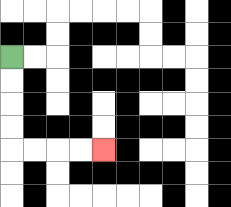{'start': '[0, 2]', 'end': '[4, 6]', 'path_directions': 'D,D,D,D,R,R,R,R', 'path_coordinates': '[[0, 2], [0, 3], [0, 4], [0, 5], [0, 6], [1, 6], [2, 6], [3, 6], [4, 6]]'}